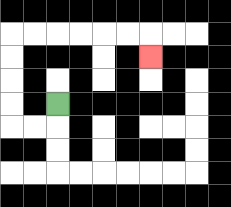{'start': '[2, 4]', 'end': '[6, 2]', 'path_directions': 'D,L,L,U,U,U,U,R,R,R,R,R,R,D', 'path_coordinates': '[[2, 4], [2, 5], [1, 5], [0, 5], [0, 4], [0, 3], [0, 2], [0, 1], [1, 1], [2, 1], [3, 1], [4, 1], [5, 1], [6, 1], [6, 2]]'}